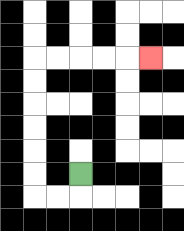{'start': '[3, 7]', 'end': '[6, 2]', 'path_directions': 'D,L,L,U,U,U,U,U,U,R,R,R,R,R', 'path_coordinates': '[[3, 7], [3, 8], [2, 8], [1, 8], [1, 7], [1, 6], [1, 5], [1, 4], [1, 3], [1, 2], [2, 2], [3, 2], [4, 2], [5, 2], [6, 2]]'}